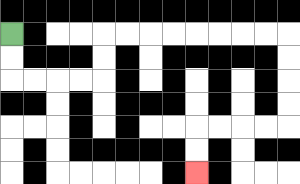{'start': '[0, 1]', 'end': '[8, 7]', 'path_directions': 'D,D,R,R,R,R,U,U,R,R,R,R,R,R,R,R,D,D,D,D,L,L,L,L,D,D', 'path_coordinates': '[[0, 1], [0, 2], [0, 3], [1, 3], [2, 3], [3, 3], [4, 3], [4, 2], [4, 1], [5, 1], [6, 1], [7, 1], [8, 1], [9, 1], [10, 1], [11, 1], [12, 1], [12, 2], [12, 3], [12, 4], [12, 5], [11, 5], [10, 5], [9, 5], [8, 5], [8, 6], [8, 7]]'}